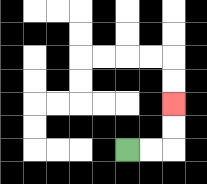{'start': '[5, 6]', 'end': '[7, 4]', 'path_directions': 'R,R,U,U', 'path_coordinates': '[[5, 6], [6, 6], [7, 6], [7, 5], [7, 4]]'}